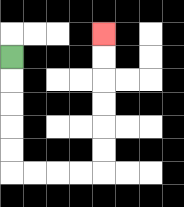{'start': '[0, 2]', 'end': '[4, 1]', 'path_directions': 'D,D,D,D,D,R,R,R,R,U,U,U,U,U,U', 'path_coordinates': '[[0, 2], [0, 3], [0, 4], [0, 5], [0, 6], [0, 7], [1, 7], [2, 7], [3, 7], [4, 7], [4, 6], [4, 5], [4, 4], [4, 3], [4, 2], [4, 1]]'}